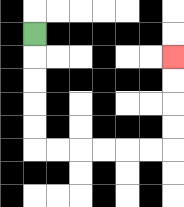{'start': '[1, 1]', 'end': '[7, 2]', 'path_directions': 'D,D,D,D,D,R,R,R,R,R,R,U,U,U,U', 'path_coordinates': '[[1, 1], [1, 2], [1, 3], [1, 4], [1, 5], [1, 6], [2, 6], [3, 6], [4, 6], [5, 6], [6, 6], [7, 6], [7, 5], [7, 4], [7, 3], [7, 2]]'}